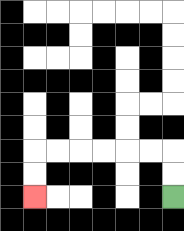{'start': '[7, 8]', 'end': '[1, 8]', 'path_directions': 'U,U,L,L,L,L,L,L,D,D', 'path_coordinates': '[[7, 8], [7, 7], [7, 6], [6, 6], [5, 6], [4, 6], [3, 6], [2, 6], [1, 6], [1, 7], [1, 8]]'}